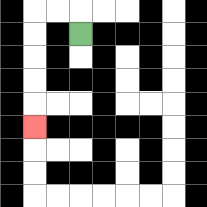{'start': '[3, 1]', 'end': '[1, 5]', 'path_directions': 'U,L,L,D,D,D,D,D', 'path_coordinates': '[[3, 1], [3, 0], [2, 0], [1, 0], [1, 1], [1, 2], [1, 3], [1, 4], [1, 5]]'}